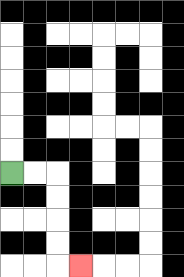{'start': '[0, 7]', 'end': '[3, 11]', 'path_directions': 'R,R,D,D,D,D,R', 'path_coordinates': '[[0, 7], [1, 7], [2, 7], [2, 8], [2, 9], [2, 10], [2, 11], [3, 11]]'}